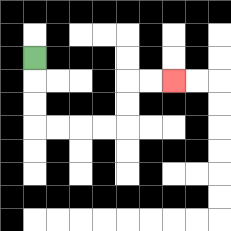{'start': '[1, 2]', 'end': '[7, 3]', 'path_directions': 'D,D,D,R,R,R,R,U,U,R,R', 'path_coordinates': '[[1, 2], [1, 3], [1, 4], [1, 5], [2, 5], [3, 5], [4, 5], [5, 5], [5, 4], [5, 3], [6, 3], [7, 3]]'}